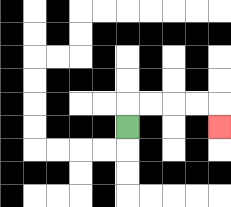{'start': '[5, 5]', 'end': '[9, 5]', 'path_directions': 'U,R,R,R,R,D', 'path_coordinates': '[[5, 5], [5, 4], [6, 4], [7, 4], [8, 4], [9, 4], [9, 5]]'}